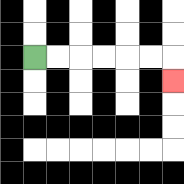{'start': '[1, 2]', 'end': '[7, 3]', 'path_directions': 'R,R,R,R,R,R,D', 'path_coordinates': '[[1, 2], [2, 2], [3, 2], [4, 2], [5, 2], [6, 2], [7, 2], [7, 3]]'}